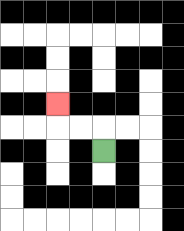{'start': '[4, 6]', 'end': '[2, 4]', 'path_directions': 'U,L,L,U', 'path_coordinates': '[[4, 6], [4, 5], [3, 5], [2, 5], [2, 4]]'}